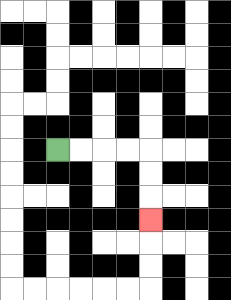{'start': '[2, 6]', 'end': '[6, 9]', 'path_directions': 'R,R,R,R,D,D,D', 'path_coordinates': '[[2, 6], [3, 6], [4, 6], [5, 6], [6, 6], [6, 7], [6, 8], [6, 9]]'}